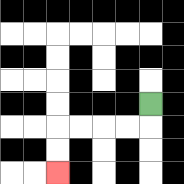{'start': '[6, 4]', 'end': '[2, 7]', 'path_directions': 'D,L,L,L,L,D,D', 'path_coordinates': '[[6, 4], [6, 5], [5, 5], [4, 5], [3, 5], [2, 5], [2, 6], [2, 7]]'}